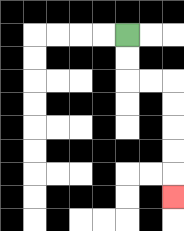{'start': '[5, 1]', 'end': '[7, 8]', 'path_directions': 'D,D,R,R,D,D,D,D,D', 'path_coordinates': '[[5, 1], [5, 2], [5, 3], [6, 3], [7, 3], [7, 4], [7, 5], [7, 6], [7, 7], [7, 8]]'}